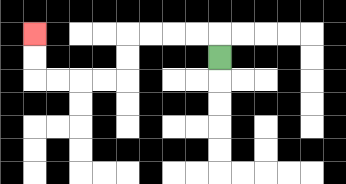{'start': '[9, 2]', 'end': '[1, 1]', 'path_directions': 'U,L,L,L,L,D,D,L,L,L,L,U,U', 'path_coordinates': '[[9, 2], [9, 1], [8, 1], [7, 1], [6, 1], [5, 1], [5, 2], [5, 3], [4, 3], [3, 3], [2, 3], [1, 3], [1, 2], [1, 1]]'}